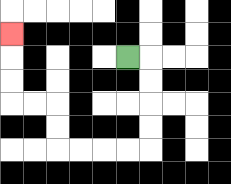{'start': '[5, 2]', 'end': '[0, 1]', 'path_directions': 'R,D,D,D,D,L,L,L,L,U,U,L,L,U,U,U', 'path_coordinates': '[[5, 2], [6, 2], [6, 3], [6, 4], [6, 5], [6, 6], [5, 6], [4, 6], [3, 6], [2, 6], [2, 5], [2, 4], [1, 4], [0, 4], [0, 3], [0, 2], [0, 1]]'}